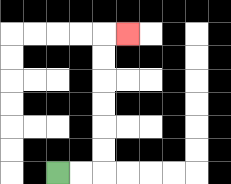{'start': '[2, 7]', 'end': '[5, 1]', 'path_directions': 'R,R,U,U,U,U,U,U,R', 'path_coordinates': '[[2, 7], [3, 7], [4, 7], [4, 6], [4, 5], [4, 4], [4, 3], [4, 2], [4, 1], [5, 1]]'}